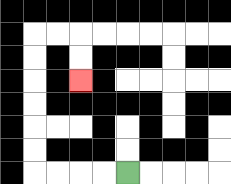{'start': '[5, 7]', 'end': '[3, 3]', 'path_directions': 'L,L,L,L,U,U,U,U,U,U,R,R,D,D', 'path_coordinates': '[[5, 7], [4, 7], [3, 7], [2, 7], [1, 7], [1, 6], [1, 5], [1, 4], [1, 3], [1, 2], [1, 1], [2, 1], [3, 1], [3, 2], [3, 3]]'}